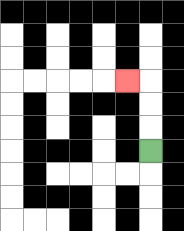{'start': '[6, 6]', 'end': '[5, 3]', 'path_directions': 'U,U,U,L', 'path_coordinates': '[[6, 6], [6, 5], [6, 4], [6, 3], [5, 3]]'}